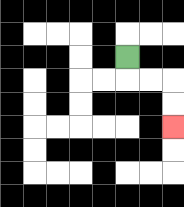{'start': '[5, 2]', 'end': '[7, 5]', 'path_directions': 'D,R,R,D,D', 'path_coordinates': '[[5, 2], [5, 3], [6, 3], [7, 3], [7, 4], [7, 5]]'}